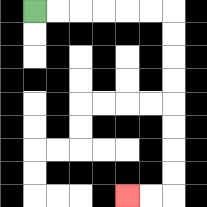{'start': '[1, 0]', 'end': '[5, 8]', 'path_directions': 'R,R,R,R,R,R,D,D,D,D,D,D,D,D,L,L', 'path_coordinates': '[[1, 0], [2, 0], [3, 0], [4, 0], [5, 0], [6, 0], [7, 0], [7, 1], [7, 2], [7, 3], [7, 4], [7, 5], [7, 6], [7, 7], [7, 8], [6, 8], [5, 8]]'}